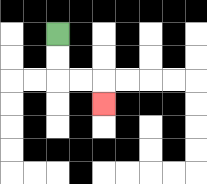{'start': '[2, 1]', 'end': '[4, 4]', 'path_directions': 'D,D,R,R,D', 'path_coordinates': '[[2, 1], [2, 2], [2, 3], [3, 3], [4, 3], [4, 4]]'}